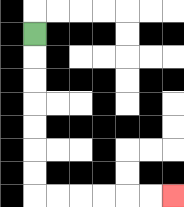{'start': '[1, 1]', 'end': '[7, 8]', 'path_directions': 'D,D,D,D,D,D,D,R,R,R,R,R,R', 'path_coordinates': '[[1, 1], [1, 2], [1, 3], [1, 4], [1, 5], [1, 6], [1, 7], [1, 8], [2, 8], [3, 8], [4, 8], [5, 8], [6, 8], [7, 8]]'}